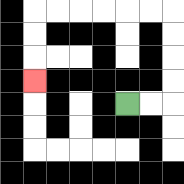{'start': '[5, 4]', 'end': '[1, 3]', 'path_directions': 'R,R,U,U,U,U,L,L,L,L,L,L,D,D,D', 'path_coordinates': '[[5, 4], [6, 4], [7, 4], [7, 3], [7, 2], [7, 1], [7, 0], [6, 0], [5, 0], [4, 0], [3, 0], [2, 0], [1, 0], [1, 1], [1, 2], [1, 3]]'}